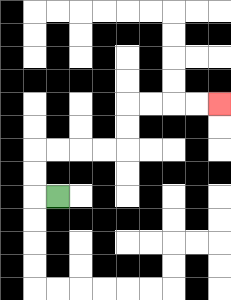{'start': '[2, 8]', 'end': '[9, 4]', 'path_directions': 'L,U,U,R,R,R,R,U,U,R,R,R,R', 'path_coordinates': '[[2, 8], [1, 8], [1, 7], [1, 6], [2, 6], [3, 6], [4, 6], [5, 6], [5, 5], [5, 4], [6, 4], [7, 4], [8, 4], [9, 4]]'}